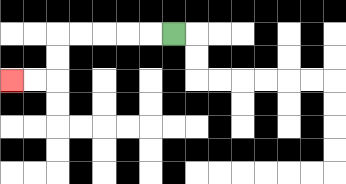{'start': '[7, 1]', 'end': '[0, 3]', 'path_directions': 'L,L,L,L,L,D,D,L,L', 'path_coordinates': '[[7, 1], [6, 1], [5, 1], [4, 1], [3, 1], [2, 1], [2, 2], [2, 3], [1, 3], [0, 3]]'}